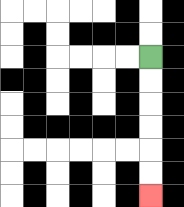{'start': '[6, 2]', 'end': '[6, 8]', 'path_directions': 'D,D,D,D,D,D', 'path_coordinates': '[[6, 2], [6, 3], [6, 4], [6, 5], [6, 6], [6, 7], [6, 8]]'}